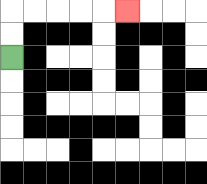{'start': '[0, 2]', 'end': '[5, 0]', 'path_directions': 'U,U,R,R,R,R,R', 'path_coordinates': '[[0, 2], [0, 1], [0, 0], [1, 0], [2, 0], [3, 0], [4, 0], [5, 0]]'}